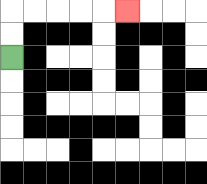{'start': '[0, 2]', 'end': '[5, 0]', 'path_directions': 'U,U,R,R,R,R,R', 'path_coordinates': '[[0, 2], [0, 1], [0, 0], [1, 0], [2, 0], [3, 0], [4, 0], [5, 0]]'}